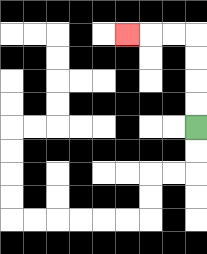{'start': '[8, 5]', 'end': '[5, 1]', 'path_directions': 'U,U,U,U,L,L,L', 'path_coordinates': '[[8, 5], [8, 4], [8, 3], [8, 2], [8, 1], [7, 1], [6, 1], [5, 1]]'}